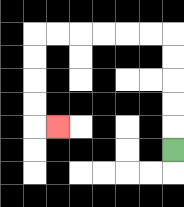{'start': '[7, 6]', 'end': '[2, 5]', 'path_directions': 'U,U,U,U,U,L,L,L,L,L,L,D,D,D,D,R', 'path_coordinates': '[[7, 6], [7, 5], [7, 4], [7, 3], [7, 2], [7, 1], [6, 1], [5, 1], [4, 1], [3, 1], [2, 1], [1, 1], [1, 2], [1, 3], [1, 4], [1, 5], [2, 5]]'}